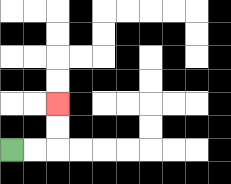{'start': '[0, 6]', 'end': '[2, 4]', 'path_directions': 'R,R,U,U', 'path_coordinates': '[[0, 6], [1, 6], [2, 6], [2, 5], [2, 4]]'}